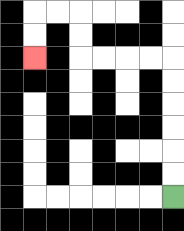{'start': '[7, 8]', 'end': '[1, 2]', 'path_directions': 'U,U,U,U,U,U,L,L,L,L,U,U,L,L,D,D', 'path_coordinates': '[[7, 8], [7, 7], [7, 6], [7, 5], [7, 4], [7, 3], [7, 2], [6, 2], [5, 2], [4, 2], [3, 2], [3, 1], [3, 0], [2, 0], [1, 0], [1, 1], [1, 2]]'}